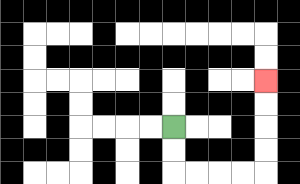{'start': '[7, 5]', 'end': '[11, 3]', 'path_directions': 'D,D,R,R,R,R,U,U,U,U', 'path_coordinates': '[[7, 5], [7, 6], [7, 7], [8, 7], [9, 7], [10, 7], [11, 7], [11, 6], [11, 5], [11, 4], [11, 3]]'}